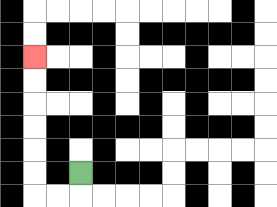{'start': '[3, 7]', 'end': '[1, 2]', 'path_directions': 'D,L,L,U,U,U,U,U,U', 'path_coordinates': '[[3, 7], [3, 8], [2, 8], [1, 8], [1, 7], [1, 6], [1, 5], [1, 4], [1, 3], [1, 2]]'}